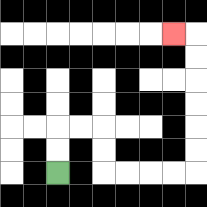{'start': '[2, 7]', 'end': '[7, 1]', 'path_directions': 'U,U,R,R,D,D,R,R,R,R,U,U,U,U,U,U,L', 'path_coordinates': '[[2, 7], [2, 6], [2, 5], [3, 5], [4, 5], [4, 6], [4, 7], [5, 7], [6, 7], [7, 7], [8, 7], [8, 6], [8, 5], [8, 4], [8, 3], [8, 2], [8, 1], [7, 1]]'}